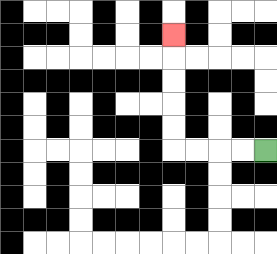{'start': '[11, 6]', 'end': '[7, 1]', 'path_directions': 'L,L,L,L,U,U,U,U,U', 'path_coordinates': '[[11, 6], [10, 6], [9, 6], [8, 6], [7, 6], [7, 5], [7, 4], [7, 3], [7, 2], [7, 1]]'}